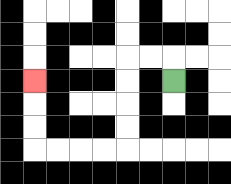{'start': '[7, 3]', 'end': '[1, 3]', 'path_directions': 'U,L,L,D,D,D,D,L,L,L,L,U,U,U', 'path_coordinates': '[[7, 3], [7, 2], [6, 2], [5, 2], [5, 3], [5, 4], [5, 5], [5, 6], [4, 6], [3, 6], [2, 6], [1, 6], [1, 5], [1, 4], [1, 3]]'}